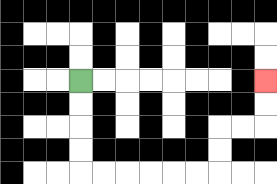{'start': '[3, 3]', 'end': '[11, 3]', 'path_directions': 'D,D,D,D,R,R,R,R,R,R,U,U,R,R,U,U', 'path_coordinates': '[[3, 3], [3, 4], [3, 5], [3, 6], [3, 7], [4, 7], [5, 7], [6, 7], [7, 7], [8, 7], [9, 7], [9, 6], [9, 5], [10, 5], [11, 5], [11, 4], [11, 3]]'}